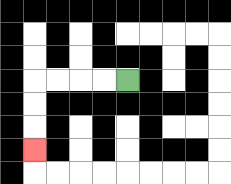{'start': '[5, 3]', 'end': '[1, 6]', 'path_directions': 'L,L,L,L,D,D,D', 'path_coordinates': '[[5, 3], [4, 3], [3, 3], [2, 3], [1, 3], [1, 4], [1, 5], [1, 6]]'}